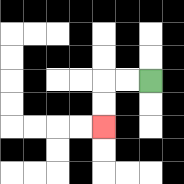{'start': '[6, 3]', 'end': '[4, 5]', 'path_directions': 'L,L,D,D', 'path_coordinates': '[[6, 3], [5, 3], [4, 3], [4, 4], [4, 5]]'}